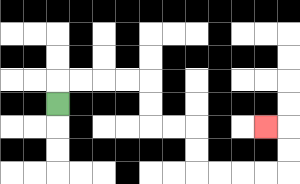{'start': '[2, 4]', 'end': '[11, 5]', 'path_directions': 'U,R,R,R,R,D,D,R,R,D,D,R,R,R,R,U,U,L', 'path_coordinates': '[[2, 4], [2, 3], [3, 3], [4, 3], [5, 3], [6, 3], [6, 4], [6, 5], [7, 5], [8, 5], [8, 6], [8, 7], [9, 7], [10, 7], [11, 7], [12, 7], [12, 6], [12, 5], [11, 5]]'}